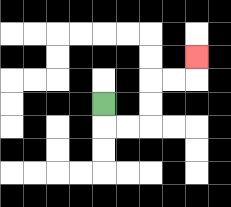{'start': '[4, 4]', 'end': '[8, 2]', 'path_directions': 'D,R,R,U,U,R,R,U', 'path_coordinates': '[[4, 4], [4, 5], [5, 5], [6, 5], [6, 4], [6, 3], [7, 3], [8, 3], [8, 2]]'}